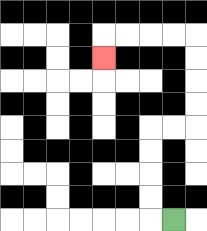{'start': '[7, 9]', 'end': '[4, 2]', 'path_directions': 'L,U,U,U,U,R,R,U,U,U,U,L,L,L,L,D', 'path_coordinates': '[[7, 9], [6, 9], [6, 8], [6, 7], [6, 6], [6, 5], [7, 5], [8, 5], [8, 4], [8, 3], [8, 2], [8, 1], [7, 1], [6, 1], [5, 1], [4, 1], [4, 2]]'}